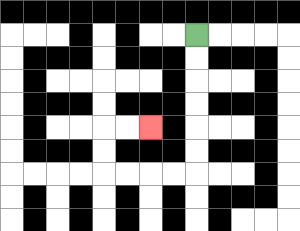{'start': '[8, 1]', 'end': '[6, 5]', 'path_directions': 'D,D,D,D,D,D,L,L,L,L,U,U,R,R', 'path_coordinates': '[[8, 1], [8, 2], [8, 3], [8, 4], [8, 5], [8, 6], [8, 7], [7, 7], [6, 7], [5, 7], [4, 7], [4, 6], [4, 5], [5, 5], [6, 5]]'}